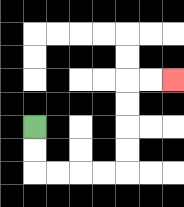{'start': '[1, 5]', 'end': '[7, 3]', 'path_directions': 'D,D,R,R,R,R,U,U,U,U,R,R', 'path_coordinates': '[[1, 5], [1, 6], [1, 7], [2, 7], [3, 7], [4, 7], [5, 7], [5, 6], [5, 5], [5, 4], [5, 3], [6, 3], [7, 3]]'}